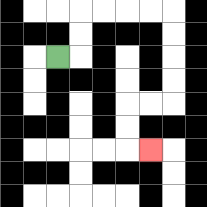{'start': '[2, 2]', 'end': '[6, 6]', 'path_directions': 'R,U,U,R,R,R,R,D,D,D,D,L,L,D,D,R', 'path_coordinates': '[[2, 2], [3, 2], [3, 1], [3, 0], [4, 0], [5, 0], [6, 0], [7, 0], [7, 1], [7, 2], [7, 3], [7, 4], [6, 4], [5, 4], [5, 5], [5, 6], [6, 6]]'}